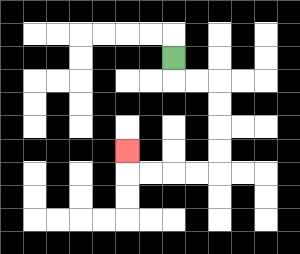{'start': '[7, 2]', 'end': '[5, 6]', 'path_directions': 'D,R,R,D,D,D,D,L,L,L,L,U', 'path_coordinates': '[[7, 2], [7, 3], [8, 3], [9, 3], [9, 4], [9, 5], [9, 6], [9, 7], [8, 7], [7, 7], [6, 7], [5, 7], [5, 6]]'}